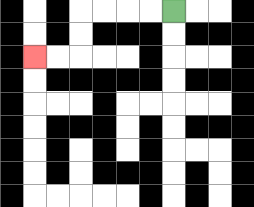{'start': '[7, 0]', 'end': '[1, 2]', 'path_directions': 'L,L,L,L,D,D,L,L', 'path_coordinates': '[[7, 0], [6, 0], [5, 0], [4, 0], [3, 0], [3, 1], [3, 2], [2, 2], [1, 2]]'}